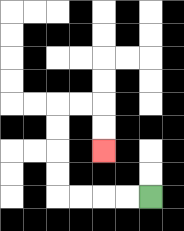{'start': '[6, 8]', 'end': '[4, 6]', 'path_directions': 'L,L,L,L,U,U,U,U,R,R,D,D', 'path_coordinates': '[[6, 8], [5, 8], [4, 8], [3, 8], [2, 8], [2, 7], [2, 6], [2, 5], [2, 4], [3, 4], [4, 4], [4, 5], [4, 6]]'}